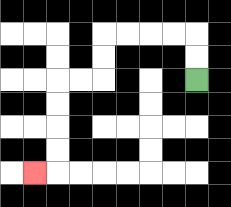{'start': '[8, 3]', 'end': '[1, 7]', 'path_directions': 'U,U,L,L,L,L,D,D,L,L,D,D,D,D,L', 'path_coordinates': '[[8, 3], [8, 2], [8, 1], [7, 1], [6, 1], [5, 1], [4, 1], [4, 2], [4, 3], [3, 3], [2, 3], [2, 4], [2, 5], [2, 6], [2, 7], [1, 7]]'}